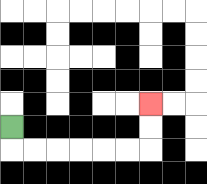{'start': '[0, 5]', 'end': '[6, 4]', 'path_directions': 'D,R,R,R,R,R,R,U,U', 'path_coordinates': '[[0, 5], [0, 6], [1, 6], [2, 6], [3, 6], [4, 6], [5, 6], [6, 6], [6, 5], [6, 4]]'}